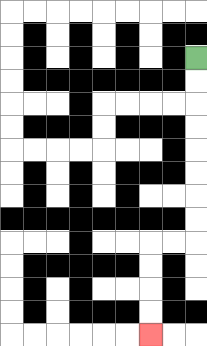{'start': '[8, 2]', 'end': '[6, 14]', 'path_directions': 'D,D,D,D,D,D,D,D,L,L,D,D,D,D', 'path_coordinates': '[[8, 2], [8, 3], [8, 4], [8, 5], [8, 6], [8, 7], [8, 8], [8, 9], [8, 10], [7, 10], [6, 10], [6, 11], [6, 12], [6, 13], [6, 14]]'}